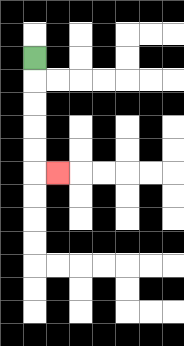{'start': '[1, 2]', 'end': '[2, 7]', 'path_directions': 'D,D,D,D,D,R', 'path_coordinates': '[[1, 2], [1, 3], [1, 4], [1, 5], [1, 6], [1, 7], [2, 7]]'}